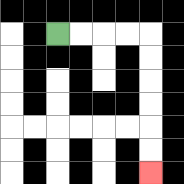{'start': '[2, 1]', 'end': '[6, 7]', 'path_directions': 'R,R,R,R,D,D,D,D,D,D', 'path_coordinates': '[[2, 1], [3, 1], [4, 1], [5, 1], [6, 1], [6, 2], [6, 3], [6, 4], [6, 5], [6, 6], [6, 7]]'}